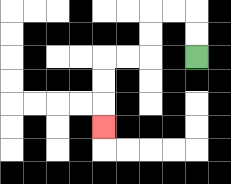{'start': '[8, 2]', 'end': '[4, 5]', 'path_directions': 'U,U,L,L,D,D,L,L,D,D,D', 'path_coordinates': '[[8, 2], [8, 1], [8, 0], [7, 0], [6, 0], [6, 1], [6, 2], [5, 2], [4, 2], [4, 3], [4, 4], [4, 5]]'}